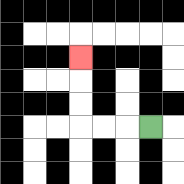{'start': '[6, 5]', 'end': '[3, 2]', 'path_directions': 'L,L,L,U,U,U', 'path_coordinates': '[[6, 5], [5, 5], [4, 5], [3, 5], [3, 4], [3, 3], [3, 2]]'}